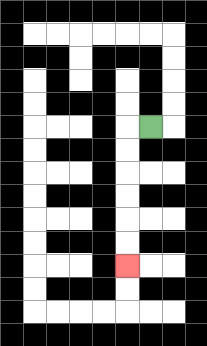{'start': '[6, 5]', 'end': '[5, 11]', 'path_directions': 'L,D,D,D,D,D,D', 'path_coordinates': '[[6, 5], [5, 5], [5, 6], [5, 7], [5, 8], [5, 9], [5, 10], [5, 11]]'}